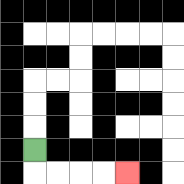{'start': '[1, 6]', 'end': '[5, 7]', 'path_directions': 'D,R,R,R,R', 'path_coordinates': '[[1, 6], [1, 7], [2, 7], [3, 7], [4, 7], [5, 7]]'}